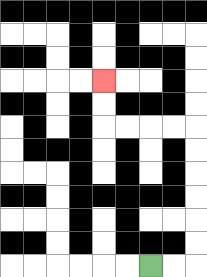{'start': '[6, 11]', 'end': '[4, 3]', 'path_directions': 'R,R,U,U,U,U,U,U,L,L,L,L,U,U', 'path_coordinates': '[[6, 11], [7, 11], [8, 11], [8, 10], [8, 9], [8, 8], [8, 7], [8, 6], [8, 5], [7, 5], [6, 5], [5, 5], [4, 5], [4, 4], [4, 3]]'}